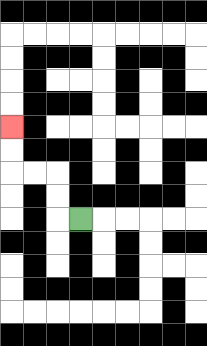{'start': '[3, 9]', 'end': '[0, 5]', 'path_directions': 'L,U,U,L,L,U,U', 'path_coordinates': '[[3, 9], [2, 9], [2, 8], [2, 7], [1, 7], [0, 7], [0, 6], [0, 5]]'}